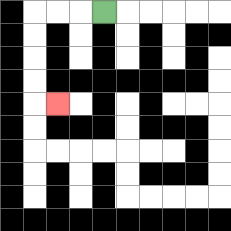{'start': '[4, 0]', 'end': '[2, 4]', 'path_directions': 'L,L,L,D,D,D,D,R', 'path_coordinates': '[[4, 0], [3, 0], [2, 0], [1, 0], [1, 1], [1, 2], [1, 3], [1, 4], [2, 4]]'}